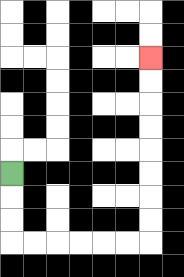{'start': '[0, 7]', 'end': '[6, 2]', 'path_directions': 'D,D,D,R,R,R,R,R,R,U,U,U,U,U,U,U,U', 'path_coordinates': '[[0, 7], [0, 8], [0, 9], [0, 10], [1, 10], [2, 10], [3, 10], [4, 10], [5, 10], [6, 10], [6, 9], [6, 8], [6, 7], [6, 6], [6, 5], [6, 4], [6, 3], [6, 2]]'}